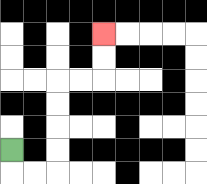{'start': '[0, 6]', 'end': '[4, 1]', 'path_directions': 'D,R,R,U,U,U,U,R,R,U,U', 'path_coordinates': '[[0, 6], [0, 7], [1, 7], [2, 7], [2, 6], [2, 5], [2, 4], [2, 3], [3, 3], [4, 3], [4, 2], [4, 1]]'}